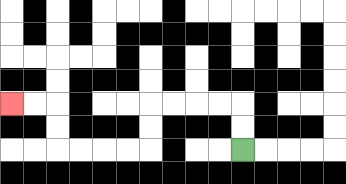{'start': '[10, 6]', 'end': '[0, 4]', 'path_directions': 'U,U,L,L,L,L,D,D,L,L,L,L,U,U,L,L', 'path_coordinates': '[[10, 6], [10, 5], [10, 4], [9, 4], [8, 4], [7, 4], [6, 4], [6, 5], [6, 6], [5, 6], [4, 6], [3, 6], [2, 6], [2, 5], [2, 4], [1, 4], [0, 4]]'}